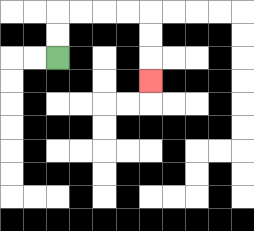{'start': '[2, 2]', 'end': '[6, 3]', 'path_directions': 'U,U,R,R,R,R,D,D,D', 'path_coordinates': '[[2, 2], [2, 1], [2, 0], [3, 0], [4, 0], [5, 0], [6, 0], [6, 1], [6, 2], [6, 3]]'}